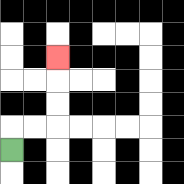{'start': '[0, 6]', 'end': '[2, 2]', 'path_directions': 'U,R,R,U,U,U', 'path_coordinates': '[[0, 6], [0, 5], [1, 5], [2, 5], [2, 4], [2, 3], [2, 2]]'}